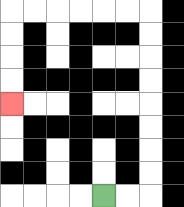{'start': '[4, 8]', 'end': '[0, 4]', 'path_directions': 'R,R,U,U,U,U,U,U,U,U,L,L,L,L,L,L,D,D,D,D', 'path_coordinates': '[[4, 8], [5, 8], [6, 8], [6, 7], [6, 6], [6, 5], [6, 4], [6, 3], [6, 2], [6, 1], [6, 0], [5, 0], [4, 0], [3, 0], [2, 0], [1, 0], [0, 0], [0, 1], [0, 2], [0, 3], [0, 4]]'}